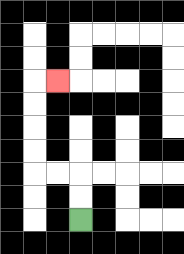{'start': '[3, 9]', 'end': '[2, 3]', 'path_directions': 'U,U,L,L,U,U,U,U,R', 'path_coordinates': '[[3, 9], [3, 8], [3, 7], [2, 7], [1, 7], [1, 6], [1, 5], [1, 4], [1, 3], [2, 3]]'}